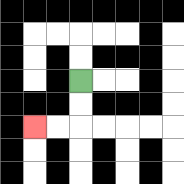{'start': '[3, 3]', 'end': '[1, 5]', 'path_directions': 'D,D,L,L', 'path_coordinates': '[[3, 3], [3, 4], [3, 5], [2, 5], [1, 5]]'}